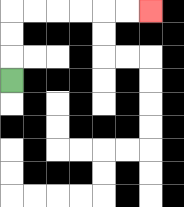{'start': '[0, 3]', 'end': '[6, 0]', 'path_directions': 'U,U,U,R,R,R,R,R,R', 'path_coordinates': '[[0, 3], [0, 2], [0, 1], [0, 0], [1, 0], [2, 0], [3, 0], [4, 0], [5, 0], [6, 0]]'}